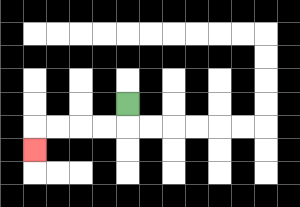{'start': '[5, 4]', 'end': '[1, 6]', 'path_directions': 'D,L,L,L,L,D', 'path_coordinates': '[[5, 4], [5, 5], [4, 5], [3, 5], [2, 5], [1, 5], [1, 6]]'}